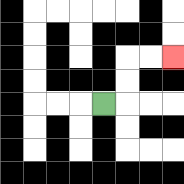{'start': '[4, 4]', 'end': '[7, 2]', 'path_directions': 'R,U,U,R,R', 'path_coordinates': '[[4, 4], [5, 4], [5, 3], [5, 2], [6, 2], [7, 2]]'}